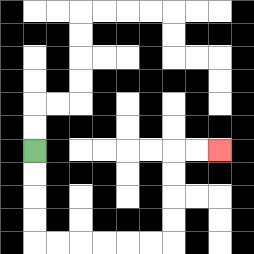{'start': '[1, 6]', 'end': '[9, 6]', 'path_directions': 'D,D,D,D,R,R,R,R,R,R,U,U,U,U,R,R', 'path_coordinates': '[[1, 6], [1, 7], [1, 8], [1, 9], [1, 10], [2, 10], [3, 10], [4, 10], [5, 10], [6, 10], [7, 10], [7, 9], [7, 8], [7, 7], [7, 6], [8, 6], [9, 6]]'}